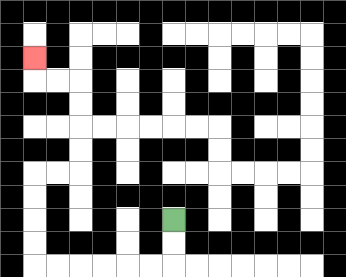{'start': '[7, 9]', 'end': '[1, 2]', 'path_directions': 'D,D,L,L,L,L,L,L,U,U,U,U,R,R,U,U,U,U,L,L,U', 'path_coordinates': '[[7, 9], [7, 10], [7, 11], [6, 11], [5, 11], [4, 11], [3, 11], [2, 11], [1, 11], [1, 10], [1, 9], [1, 8], [1, 7], [2, 7], [3, 7], [3, 6], [3, 5], [3, 4], [3, 3], [2, 3], [1, 3], [1, 2]]'}